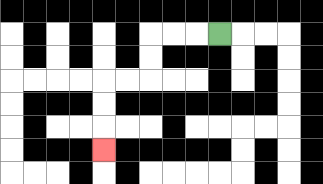{'start': '[9, 1]', 'end': '[4, 6]', 'path_directions': 'L,L,L,D,D,L,L,D,D,D', 'path_coordinates': '[[9, 1], [8, 1], [7, 1], [6, 1], [6, 2], [6, 3], [5, 3], [4, 3], [4, 4], [4, 5], [4, 6]]'}